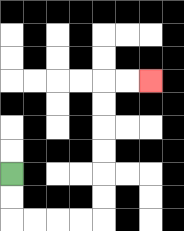{'start': '[0, 7]', 'end': '[6, 3]', 'path_directions': 'D,D,R,R,R,R,U,U,U,U,U,U,R,R', 'path_coordinates': '[[0, 7], [0, 8], [0, 9], [1, 9], [2, 9], [3, 9], [4, 9], [4, 8], [4, 7], [4, 6], [4, 5], [4, 4], [4, 3], [5, 3], [6, 3]]'}